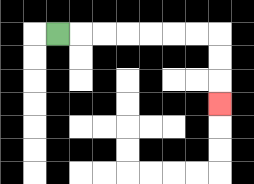{'start': '[2, 1]', 'end': '[9, 4]', 'path_directions': 'R,R,R,R,R,R,R,D,D,D', 'path_coordinates': '[[2, 1], [3, 1], [4, 1], [5, 1], [6, 1], [7, 1], [8, 1], [9, 1], [9, 2], [9, 3], [9, 4]]'}